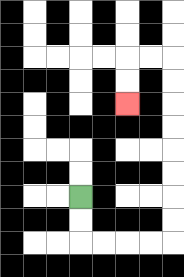{'start': '[3, 8]', 'end': '[5, 4]', 'path_directions': 'D,D,R,R,R,R,U,U,U,U,U,U,U,U,L,L,D,D', 'path_coordinates': '[[3, 8], [3, 9], [3, 10], [4, 10], [5, 10], [6, 10], [7, 10], [7, 9], [7, 8], [7, 7], [7, 6], [7, 5], [7, 4], [7, 3], [7, 2], [6, 2], [5, 2], [5, 3], [5, 4]]'}